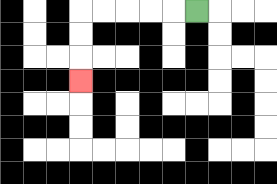{'start': '[8, 0]', 'end': '[3, 3]', 'path_directions': 'L,L,L,L,L,D,D,D', 'path_coordinates': '[[8, 0], [7, 0], [6, 0], [5, 0], [4, 0], [3, 0], [3, 1], [3, 2], [3, 3]]'}